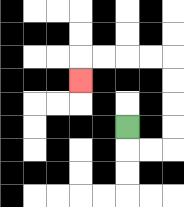{'start': '[5, 5]', 'end': '[3, 3]', 'path_directions': 'D,R,R,U,U,U,U,L,L,L,L,D', 'path_coordinates': '[[5, 5], [5, 6], [6, 6], [7, 6], [7, 5], [7, 4], [7, 3], [7, 2], [6, 2], [5, 2], [4, 2], [3, 2], [3, 3]]'}